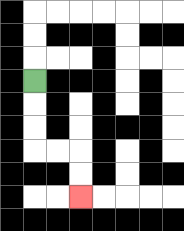{'start': '[1, 3]', 'end': '[3, 8]', 'path_directions': 'D,D,D,R,R,D,D', 'path_coordinates': '[[1, 3], [1, 4], [1, 5], [1, 6], [2, 6], [3, 6], [3, 7], [3, 8]]'}